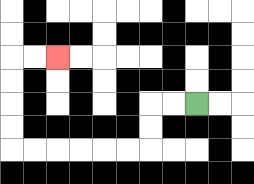{'start': '[8, 4]', 'end': '[2, 2]', 'path_directions': 'L,L,D,D,L,L,L,L,L,L,U,U,U,U,R,R', 'path_coordinates': '[[8, 4], [7, 4], [6, 4], [6, 5], [6, 6], [5, 6], [4, 6], [3, 6], [2, 6], [1, 6], [0, 6], [0, 5], [0, 4], [0, 3], [0, 2], [1, 2], [2, 2]]'}